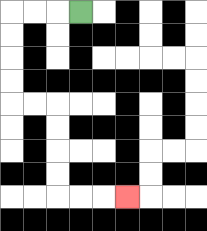{'start': '[3, 0]', 'end': '[5, 8]', 'path_directions': 'L,L,L,D,D,D,D,R,R,D,D,D,D,R,R,R', 'path_coordinates': '[[3, 0], [2, 0], [1, 0], [0, 0], [0, 1], [0, 2], [0, 3], [0, 4], [1, 4], [2, 4], [2, 5], [2, 6], [2, 7], [2, 8], [3, 8], [4, 8], [5, 8]]'}